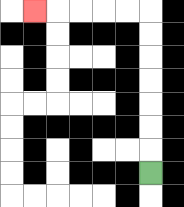{'start': '[6, 7]', 'end': '[1, 0]', 'path_directions': 'U,U,U,U,U,U,U,L,L,L,L,L', 'path_coordinates': '[[6, 7], [6, 6], [6, 5], [6, 4], [6, 3], [6, 2], [6, 1], [6, 0], [5, 0], [4, 0], [3, 0], [2, 0], [1, 0]]'}